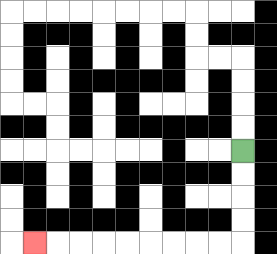{'start': '[10, 6]', 'end': '[1, 10]', 'path_directions': 'D,D,D,D,L,L,L,L,L,L,L,L,L', 'path_coordinates': '[[10, 6], [10, 7], [10, 8], [10, 9], [10, 10], [9, 10], [8, 10], [7, 10], [6, 10], [5, 10], [4, 10], [3, 10], [2, 10], [1, 10]]'}